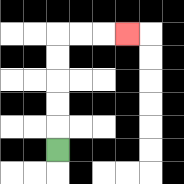{'start': '[2, 6]', 'end': '[5, 1]', 'path_directions': 'U,U,U,U,U,R,R,R', 'path_coordinates': '[[2, 6], [2, 5], [2, 4], [2, 3], [2, 2], [2, 1], [3, 1], [4, 1], [5, 1]]'}